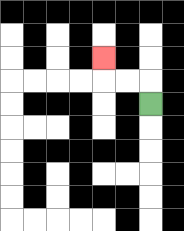{'start': '[6, 4]', 'end': '[4, 2]', 'path_directions': 'U,L,L,U', 'path_coordinates': '[[6, 4], [6, 3], [5, 3], [4, 3], [4, 2]]'}